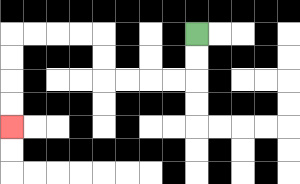{'start': '[8, 1]', 'end': '[0, 5]', 'path_directions': 'D,D,L,L,L,L,U,U,L,L,L,L,D,D,D,D', 'path_coordinates': '[[8, 1], [8, 2], [8, 3], [7, 3], [6, 3], [5, 3], [4, 3], [4, 2], [4, 1], [3, 1], [2, 1], [1, 1], [0, 1], [0, 2], [0, 3], [0, 4], [0, 5]]'}